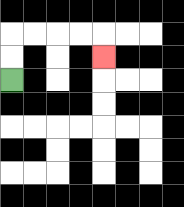{'start': '[0, 3]', 'end': '[4, 2]', 'path_directions': 'U,U,R,R,R,R,D', 'path_coordinates': '[[0, 3], [0, 2], [0, 1], [1, 1], [2, 1], [3, 1], [4, 1], [4, 2]]'}